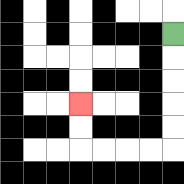{'start': '[7, 1]', 'end': '[3, 4]', 'path_directions': 'D,D,D,D,D,L,L,L,L,U,U', 'path_coordinates': '[[7, 1], [7, 2], [7, 3], [7, 4], [7, 5], [7, 6], [6, 6], [5, 6], [4, 6], [3, 6], [3, 5], [3, 4]]'}